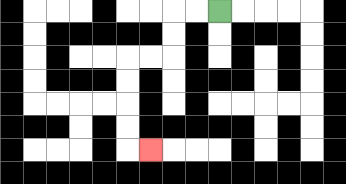{'start': '[9, 0]', 'end': '[6, 6]', 'path_directions': 'L,L,D,D,L,L,D,D,D,D,R', 'path_coordinates': '[[9, 0], [8, 0], [7, 0], [7, 1], [7, 2], [6, 2], [5, 2], [5, 3], [5, 4], [5, 5], [5, 6], [6, 6]]'}